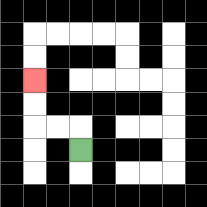{'start': '[3, 6]', 'end': '[1, 3]', 'path_directions': 'U,L,L,U,U', 'path_coordinates': '[[3, 6], [3, 5], [2, 5], [1, 5], [1, 4], [1, 3]]'}